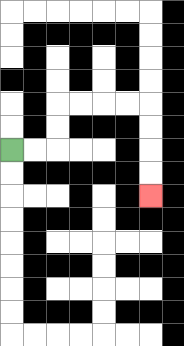{'start': '[0, 6]', 'end': '[6, 8]', 'path_directions': 'R,R,U,U,R,R,R,R,D,D,D,D', 'path_coordinates': '[[0, 6], [1, 6], [2, 6], [2, 5], [2, 4], [3, 4], [4, 4], [5, 4], [6, 4], [6, 5], [6, 6], [6, 7], [6, 8]]'}